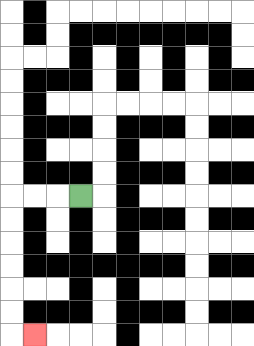{'start': '[3, 8]', 'end': '[1, 14]', 'path_directions': 'L,L,L,D,D,D,D,D,D,R', 'path_coordinates': '[[3, 8], [2, 8], [1, 8], [0, 8], [0, 9], [0, 10], [0, 11], [0, 12], [0, 13], [0, 14], [1, 14]]'}